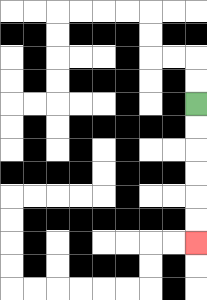{'start': '[8, 4]', 'end': '[8, 10]', 'path_directions': 'D,D,D,D,D,D', 'path_coordinates': '[[8, 4], [8, 5], [8, 6], [8, 7], [8, 8], [8, 9], [8, 10]]'}